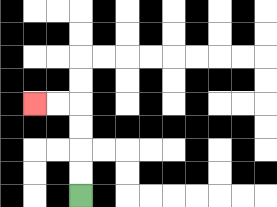{'start': '[3, 8]', 'end': '[1, 4]', 'path_directions': 'U,U,U,U,L,L', 'path_coordinates': '[[3, 8], [3, 7], [3, 6], [3, 5], [3, 4], [2, 4], [1, 4]]'}